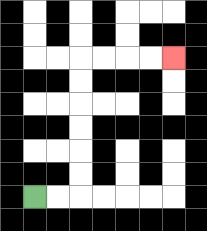{'start': '[1, 8]', 'end': '[7, 2]', 'path_directions': 'R,R,U,U,U,U,U,U,R,R,R,R', 'path_coordinates': '[[1, 8], [2, 8], [3, 8], [3, 7], [3, 6], [3, 5], [3, 4], [3, 3], [3, 2], [4, 2], [5, 2], [6, 2], [7, 2]]'}